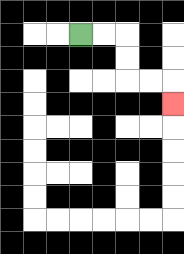{'start': '[3, 1]', 'end': '[7, 4]', 'path_directions': 'R,R,D,D,R,R,D', 'path_coordinates': '[[3, 1], [4, 1], [5, 1], [5, 2], [5, 3], [6, 3], [7, 3], [7, 4]]'}